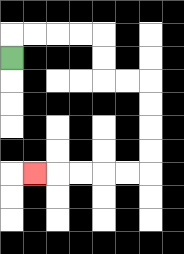{'start': '[0, 2]', 'end': '[1, 7]', 'path_directions': 'U,R,R,R,R,D,D,R,R,D,D,D,D,L,L,L,L,L', 'path_coordinates': '[[0, 2], [0, 1], [1, 1], [2, 1], [3, 1], [4, 1], [4, 2], [4, 3], [5, 3], [6, 3], [6, 4], [6, 5], [6, 6], [6, 7], [5, 7], [4, 7], [3, 7], [2, 7], [1, 7]]'}